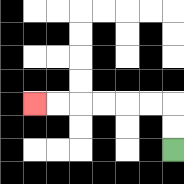{'start': '[7, 6]', 'end': '[1, 4]', 'path_directions': 'U,U,L,L,L,L,L,L', 'path_coordinates': '[[7, 6], [7, 5], [7, 4], [6, 4], [5, 4], [4, 4], [3, 4], [2, 4], [1, 4]]'}